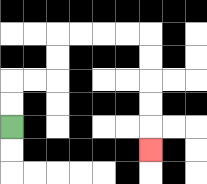{'start': '[0, 5]', 'end': '[6, 6]', 'path_directions': 'U,U,R,R,U,U,R,R,R,R,D,D,D,D,D', 'path_coordinates': '[[0, 5], [0, 4], [0, 3], [1, 3], [2, 3], [2, 2], [2, 1], [3, 1], [4, 1], [5, 1], [6, 1], [6, 2], [6, 3], [6, 4], [6, 5], [6, 6]]'}